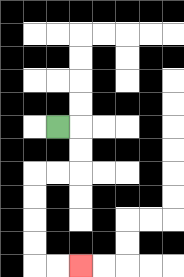{'start': '[2, 5]', 'end': '[3, 11]', 'path_directions': 'R,D,D,L,L,D,D,D,D,R,R', 'path_coordinates': '[[2, 5], [3, 5], [3, 6], [3, 7], [2, 7], [1, 7], [1, 8], [1, 9], [1, 10], [1, 11], [2, 11], [3, 11]]'}